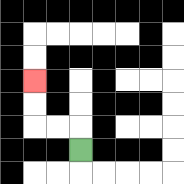{'start': '[3, 6]', 'end': '[1, 3]', 'path_directions': 'U,L,L,U,U', 'path_coordinates': '[[3, 6], [3, 5], [2, 5], [1, 5], [1, 4], [1, 3]]'}